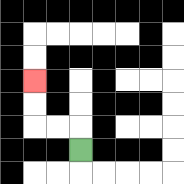{'start': '[3, 6]', 'end': '[1, 3]', 'path_directions': 'U,L,L,U,U', 'path_coordinates': '[[3, 6], [3, 5], [2, 5], [1, 5], [1, 4], [1, 3]]'}